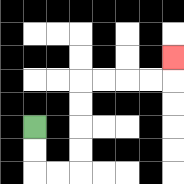{'start': '[1, 5]', 'end': '[7, 2]', 'path_directions': 'D,D,R,R,U,U,U,U,R,R,R,R,U', 'path_coordinates': '[[1, 5], [1, 6], [1, 7], [2, 7], [3, 7], [3, 6], [3, 5], [3, 4], [3, 3], [4, 3], [5, 3], [6, 3], [7, 3], [7, 2]]'}